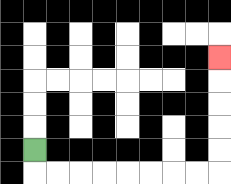{'start': '[1, 6]', 'end': '[9, 2]', 'path_directions': 'D,R,R,R,R,R,R,R,R,U,U,U,U,U', 'path_coordinates': '[[1, 6], [1, 7], [2, 7], [3, 7], [4, 7], [5, 7], [6, 7], [7, 7], [8, 7], [9, 7], [9, 6], [9, 5], [9, 4], [9, 3], [9, 2]]'}